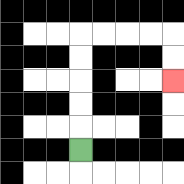{'start': '[3, 6]', 'end': '[7, 3]', 'path_directions': 'U,U,U,U,U,R,R,R,R,D,D', 'path_coordinates': '[[3, 6], [3, 5], [3, 4], [3, 3], [3, 2], [3, 1], [4, 1], [5, 1], [6, 1], [7, 1], [7, 2], [7, 3]]'}